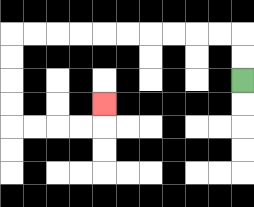{'start': '[10, 3]', 'end': '[4, 4]', 'path_directions': 'U,U,L,L,L,L,L,L,L,L,L,L,D,D,D,D,R,R,R,R,U', 'path_coordinates': '[[10, 3], [10, 2], [10, 1], [9, 1], [8, 1], [7, 1], [6, 1], [5, 1], [4, 1], [3, 1], [2, 1], [1, 1], [0, 1], [0, 2], [0, 3], [0, 4], [0, 5], [1, 5], [2, 5], [3, 5], [4, 5], [4, 4]]'}